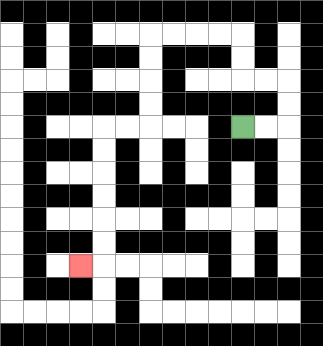{'start': '[10, 5]', 'end': '[3, 11]', 'path_directions': 'R,R,U,U,L,L,U,U,L,L,L,L,D,D,D,D,L,L,D,D,D,D,D,D,L', 'path_coordinates': '[[10, 5], [11, 5], [12, 5], [12, 4], [12, 3], [11, 3], [10, 3], [10, 2], [10, 1], [9, 1], [8, 1], [7, 1], [6, 1], [6, 2], [6, 3], [6, 4], [6, 5], [5, 5], [4, 5], [4, 6], [4, 7], [4, 8], [4, 9], [4, 10], [4, 11], [3, 11]]'}